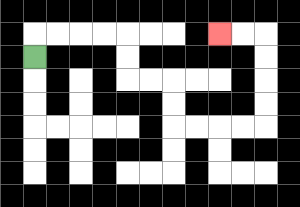{'start': '[1, 2]', 'end': '[9, 1]', 'path_directions': 'U,R,R,R,R,D,D,R,R,D,D,R,R,R,R,U,U,U,U,L,L', 'path_coordinates': '[[1, 2], [1, 1], [2, 1], [3, 1], [4, 1], [5, 1], [5, 2], [5, 3], [6, 3], [7, 3], [7, 4], [7, 5], [8, 5], [9, 5], [10, 5], [11, 5], [11, 4], [11, 3], [11, 2], [11, 1], [10, 1], [9, 1]]'}